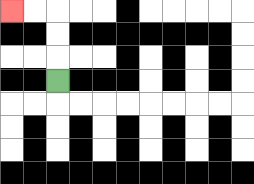{'start': '[2, 3]', 'end': '[0, 0]', 'path_directions': 'U,U,U,L,L', 'path_coordinates': '[[2, 3], [2, 2], [2, 1], [2, 0], [1, 0], [0, 0]]'}